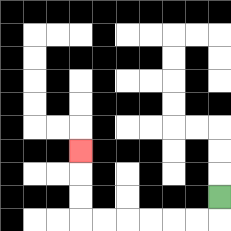{'start': '[9, 8]', 'end': '[3, 6]', 'path_directions': 'D,L,L,L,L,L,L,U,U,U', 'path_coordinates': '[[9, 8], [9, 9], [8, 9], [7, 9], [6, 9], [5, 9], [4, 9], [3, 9], [3, 8], [3, 7], [3, 6]]'}